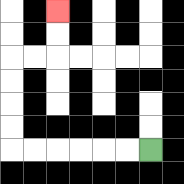{'start': '[6, 6]', 'end': '[2, 0]', 'path_directions': 'L,L,L,L,L,L,U,U,U,U,R,R,U,U', 'path_coordinates': '[[6, 6], [5, 6], [4, 6], [3, 6], [2, 6], [1, 6], [0, 6], [0, 5], [0, 4], [0, 3], [0, 2], [1, 2], [2, 2], [2, 1], [2, 0]]'}